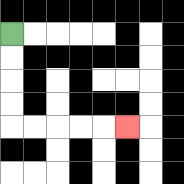{'start': '[0, 1]', 'end': '[5, 5]', 'path_directions': 'D,D,D,D,R,R,R,R,R', 'path_coordinates': '[[0, 1], [0, 2], [0, 3], [0, 4], [0, 5], [1, 5], [2, 5], [3, 5], [4, 5], [5, 5]]'}